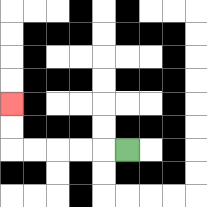{'start': '[5, 6]', 'end': '[0, 4]', 'path_directions': 'L,L,L,L,L,U,U', 'path_coordinates': '[[5, 6], [4, 6], [3, 6], [2, 6], [1, 6], [0, 6], [0, 5], [0, 4]]'}